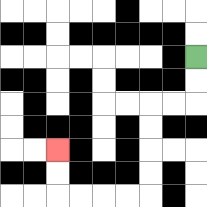{'start': '[8, 2]', 'end': '[2, 6]', 'path_directions': 'D,D,L,L,D,D,D,D,L,L,L,L,U,U', 'path_coordinates': '[[8, 2], [8, 3], [8, 4], [7, 4], [6, 4], [6, 5], [6, 6], [6, 7], [6, 8], [5, 8], [4, 8], [3, 8], [2, 8], [2, 7], [2, 6]]'}